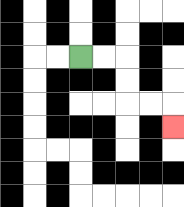{'start': '[3, 2]', 'end': '[7, 5]', 'path_directions': 'R,R,D,D,R,R,D', 'path_coordinates': '[[3, 2], [4, 2], [5, 2], [5, 3], [5, 4], [6, 4], [7, 4], [7, 5]]'}